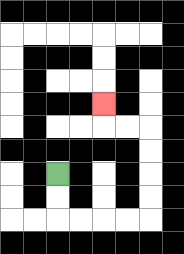{'start': '[2, 7]', 'end': '[4, 4]', 'path_directions': 'D,D,R,R,R,R,U,U,U,U,L,L,U', 'path_coordinates': '[[2, 7], [2, 8], [2, 9], [3, 9], [4, 9], [5, 9], [6, 9], [6, 8], [6, 7], [6, 6], [6, 5], [5, 5], [4, 5], [4, 4]]'}